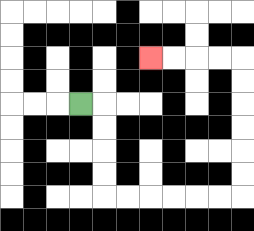{'start': '[3, 4]', 'end': '[6, 2]', 'path_directions': 'R,D,D,D,D,R,R,R,R,R,R,U,U,U,U,U,U,L,L,L,L', 'path_coordinates': '[[3, 4], [4, 4], [4, 5], [4, 6], [4, 7], [4, 8], [5, 8], [6, 8], [7, 8], [8, 8], [9, 8], [10, 8], [10, 7], [10, 6], [10, 5], [10, 4], [10, 3], [10, 2], [9, 2], [8, 2], [7, 2], [6, 2]]'}